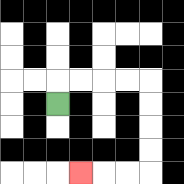{'start': '[2, 4]', 'end': '[3, 7]', 'path_directions': 'U,R,R,R,R,D,D,D,D,L,L,L', 'path_coordinates': '[[2, 4], [2, 3], [3, 3], [4, 3], [5, 3], [6, 3], [6, 4], [6, 5], [6, 6], [6, 7], [5, 7], [4, 7], [3, 7]]'}